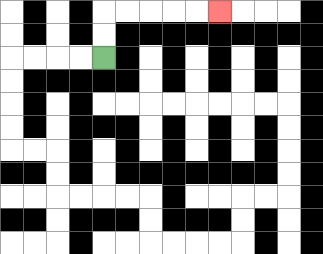{'start': '[4, 2]', 'end': '[9, 0]', 'path_directions': 'U,U,R,R,R,R,R', 'path_coordinates': '[[4, 2], [4, 1], [4, 0], [5, 0], [6, 0], [7, 0], [8, 0], [9, 0]]'}